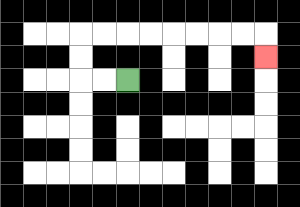{'start': '[5, 3]', 'end': '[11, 2]', 'path_directions': 'L,L,U,U,R,R,R,R,R,R,R,R,D', 'path_coordinates': '[[5, 3], [4, 3], [3, 3], [3, 2], [3, 1], [4, 1], [5, 1], [6, 1], [7, 1], [8, 1], [9, 1], [10, 1], [11, 1], [11, 2]]'}